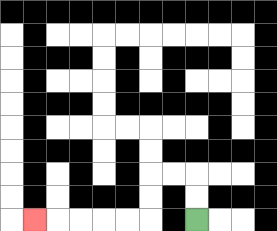{'start': '[8, 9]', 'end': '[1, 9]', 'path_directions': 'U,U,L,L,D,D,L,L,L,L,L', 'path_coordinates': '[[8, 9], [8, 8], [8, 7], [7, 7], [6, 7], [6, 8], [6, 9], [5, 9], [4, 9], [3, 9], [2, 9], [1, 9]]'}